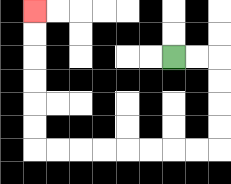{'start': '[7, 2]', 'end': '[1, 0]', 'path_directions': 'R,R,D,D,D,D,L,L,L,L,L,L,L,L,U,U,U,U,U,U', 'path_coordinates': '[[7, 2], [8, 2], [9, 2], [9, 3], [9, 4], [9, 5], [9, 6], [8, 6], [7, 6], [6, 6], [5, 6], [4, 6], [3, 6], [2, 6], [1, 6], [1, 5], [1, 4], [1, 3], [1, 2], [1, 1], [1, 0]]'}